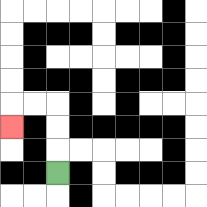{'start': '[2, 7]', 'end': '[0, 5]', 'path_directions': 'U,U,U,L,L,D', 'path_coordinates': '[[2, 7], [2, 6], [2, 5], [2, 4], [1, 4], [0, 4], [0, 5]]'}